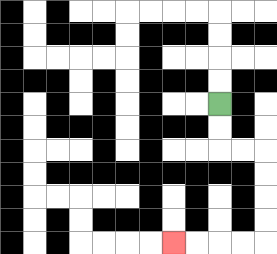{'start': '[9, 4]', 'end': '[7, 10]', 'path_directions': 'D,D,R,R,D,D,D,D,L,L,L,L', 'path_coordinates': '[[9, 4], [9, 5], [9, 6], [10, 6], [11, 6], [11, 7], [11, 8], [11, 9], [11, 10], [10, 10], [9, 10], [8, 10], [7, 10]]'}